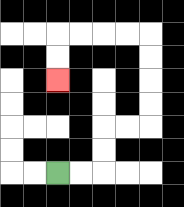{'start': '[2, 7]', 'end': '[2, 3]', 'path_directions': 'R,R,U,U,R,R,U,U,U,U,L,L,L,L,D,D', 'path_coordinates': '[[2, 7], [3, 7], [4, 7], [4, 6], [4, 5], [5, 5], [6, 5], [6, 4], [6, 3], [6, 2], [6, 1], [5, 1], [4, 1], [3, 1], [2, 1], [2, 2], [2, 3]]'}